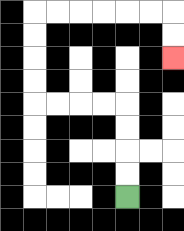{'start': '[5, 8]', 'end': '[7, 2]', 'path_directions': 'U,U,U,U,L,L,L,L,U,U,U,U,R,R,R,R,R,R,D,D', 'path_coordinates': '[[5, 8], [5, 7], [5, 6], [5, 5], [5, 4], [4, 4], [3, 4], [2, 4], [1, 4], [1, 3], [1, 2], [1, 1], [1, 0], [2, 0], [3, 0], [4, 0], [5, 0], [6, 0], [7, 0], [7, 1], [7, 2]]'}